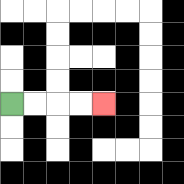{'start': '[0, 4]', 'end': '[4, 4]', 'path_directions': 'R,R,R,R', 'path_coordinates': '[[0, 4], [1, 4], [2, 4], [3, 4], [4, 4]]'}